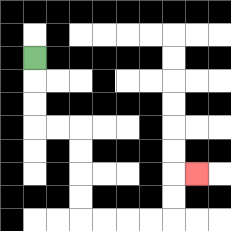{'start': '[1, 2]', 'end': '[8, 7]', 'path_directions': 'D,D,D,R,R,D,D,D,D,R,R,R,R,U,U,R', 'path_coordinates': '[[1, 2], [1, 3], [1, 4], [1, 5], [2, 5], [3, 5], [3, 6], [3, 7], [3, 8], [3, 9], [4, 9], [5, 9], [6, 9], [7, 9], [7, 8], [7, 7], [8, 7]]'}